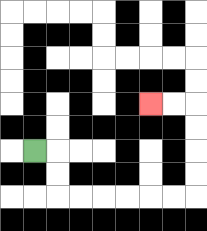{'start': '[1, 6]', 'end': '[6, 4]', 'path_directions': 'R,D,D,R,R,R,R,R,R,U,U,U,U,L,L', 'path_coordinates': '[[1, 6], [2, 6], [2, 7], [2, 8], [3, 8], [4, 8], [5, 8], [6, 8], [7, 8], [8, 8], [8, 7], [8, 6], [8, 5], [8, 4], [7, 4], [6, 4]]'}